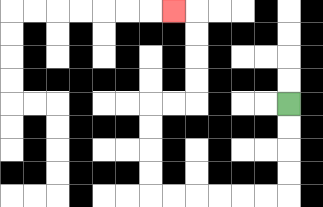{'start': '[12, 4]', 'end': '[7, 0]', 'path_directions': 'D,D,D,D,L,L,L,L,L,L,U,U,U,U,R,R,U,U,U,U,L', 'path_coordinates': '[[12, 4], [12, 5], [12, 6], [12, 7], [12, 8], [11, 8], [10, 8], [9, 8], [8, 8], [7, 8], [6, 8], [6, 7], [6, 6], [6, 5], [6, 4], [7, 4], [8, 4], [8, 3], [8, 2], [8, 1], [8, 0], [7, 0]]'}